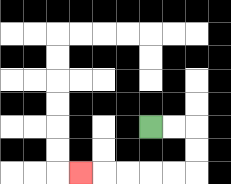{'start': '[6, 5]', 'end': '[3, 7]', 'path_directions': 'R,R,D,D,L,L,L,L,L', 'path_coordinates': '[[6, 5], [7, 5], [8, 5], [8, 6], [8, 7], [7, 7], [6, 7], [5, 7], [4, 7], [3, 7]]'}